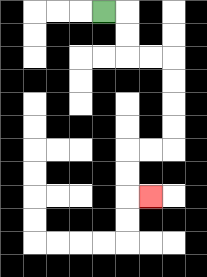{'start': '[4, 0]', 'end': '[6, 8]', 'path_directions': 'R,D,D,R,R,D,D,D,D,L,L,D,D,R', 'path_coordinates': '[[4, 0], [5, 0], [5, 1], [5, 2], [6, 2], [7, 2], [7, 3], [7, 4], [7, 5], [7, 6], [6, 6], [5, 6], [5, 7], [5, 8], [6, 8]]'}